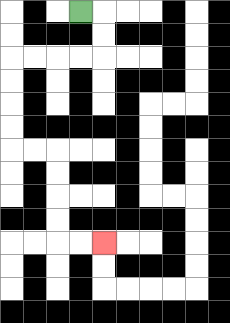{'start': '[3, 0]', 'end': '[4, 10]', 'path_directions': 'R,D,D,L,L,L,L,D,D,D,D,R,R,D,D,D,D,R,R', 'path_coordinates': '[[3, 0], [4, 0], [4, 1], [4, 2], [3, 2], [2, 2], [1, 2], [0, 2], [0, 3], [0, 4], [0, 5], [0, 6], [1, 6], [2, 6], [2, 7], [2, 8], [2, 9], [2, 10], [3, 10], [4, 10]]'}